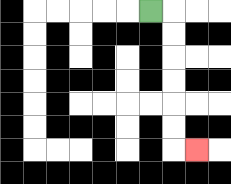{'start': '[6, 0]', 'end': '[8, 6]', 'path_directions': 'R,D,D,D,D,D,D,R', 'path_coordinates': '[[6, 0], [7, 0], [7, 1], [7, 2], [7, 3], [7, 4], [7, 5], [7, 6], [8, 6]]'}